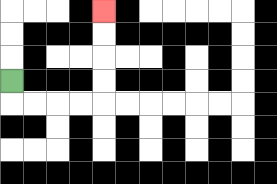{'start': '[0, 3]', 'end': '[4, 0]', 'path_directions': 'D,R,R,R,R,U,U,U,U', 'path_coordinates': '[[0, 3], [0, 4], [1, 4], [2, 4], [3, 4], [4, 4], [4, 3], [4, 2], [4, 1], [4, 0]]'}